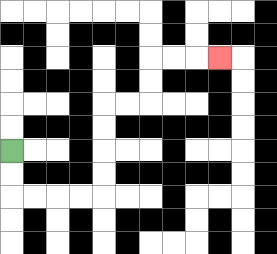{'start': '[0, 6]', 'end': '[9, 2]', 'path_directions': 'D,D,R,R,R,R,U,U,U,U,R,R,U,U,R,R,R', 'path_coordinates': '[[0, 6], [0, 7], [0, 8], [1, 8], [2, 8], [3, 8], [4, 8], [4, 7], [4, 6], [4, 5], [4, 4], [5, 4], [6, 4], [6, 3], [6, 2], [7, 2], [8, 2], [9, 2]]'}